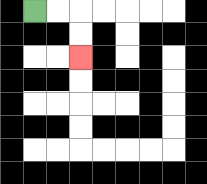{'start': '[1, 0]', 'end': '[3, 2]', 'path_directions': 'R,R,D,D', 'path_coordinates': '[[1, 0], [2, 0], [3, 0], [3, 1], [3, 2]]'}